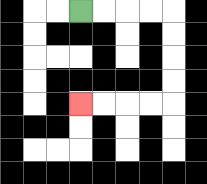{'start': '[3, 0]', 'end': '[3, 4]', 'path_directions': 'R,R,R,R,D,D,D,D,L,L,L,L', 'path_coordinates': '[[3, 0], [4, 0], [5, 0], [6, 0], [7, 0], [7, 1], [7, 2], [7, 3], [7, 4], [6, 4], [5, 4], [4, 4], [3, 4]]'}